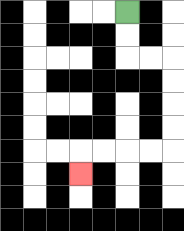{'start': '[5, 0]', 'end': '[3, 7]', 'path_directions': 'D,D,R,R,D,D,D,D,L,L,L,L,D', 'path_coordinates': '[[5, 0], [5, 1], [5, 2], [6, 2], [7, 2], [7, 3], [7, 4], [7, 5], [7, 6], [6, 6], [5, 6], [4, 6], [3, 6], [3, 7]]'}